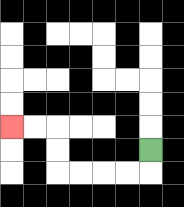{'start': '[6, 6]', 'end': '[0, 5]', 'path_directions': 'D,L,L,L,L,U,U,L,L', 'path_coordinates': '[[6, 6], [6, 7], [5, 7], [4, 7], [3, 7], [2, 7], [2, 6], [2, 5], [1, 5], [0, 5]]'}